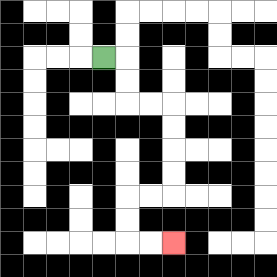{'start': '[4, 2]', 'end': '[7, 10]', 'path_directions': 'R,D,D,R,R,D,D,D,D,L,L,D,D,R,R', 'path_coordinates': '[[4, 2], [5, 2], [5, 3], [5, 4], [6, 4], [7, 4], [7, 5], [7, 6], [7, 7], [7, 8], [6, 8], [5, 8], [5, 9], [5, 10], [6, 10], [7, 10]]'}